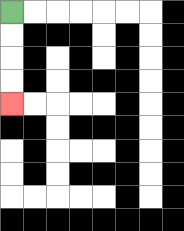{'start': '[0, 0]', 'end': '[0, 4]', 'path_directions': 'D,D,D,D', 'path_coordinates': '[[0, 0], [0, 1], [0, 2], [0, 3], [0, 4]]'}